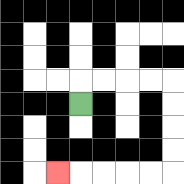{'start': '[3, 4]', 'end': '[2, 7]', 'path_directions': 'U,R,R,R,R,D,D,D,D,L,L,L,L,L', 'path_coordinates': '[[3, 4], [3, 3], [4, 3], [5, 3], [6, 3], [7, 3], [7, 4], [7, 5], [7, 6], [7, 7], [6, 7], [5, 7], [4, 7], [3, 7], [2, 7]]'}